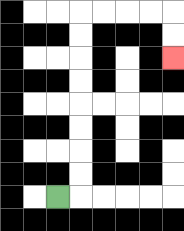{'start': '[2, 8]', 'end': '[7, 2]', 'path_directions': 'R,U,U,U,U,U,U,U,U,R,R,R,R,D,D', 'path_coordinates': '[[2, 8], [3, 8], [3, 7], [3, 6], [3, 5], [3, 4], [3, 3], [3, 2], [3, 1], [3, 0], [4, 0], [5, 0], [6, 0], [7, 0], [7, 1], [7, 2]]'}